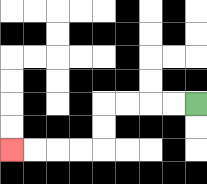{'start': '[8, 4]', 'end': '[0, 6]', 'path_directions': 'L,L,L,L,D,D,L,L,L,L', 'path_coordinates': '[[8, 4], [7, 4], [6, 4], [5, 4], [4, 4], [4, 5], [4, 6], [3, 6], [2, 6], [1, 6], [0, 6]]'}